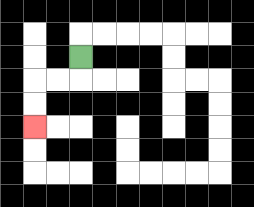{'start': '[3, 2]', 'end': '[1, 5]', 'path_directions': 'D,L,L,D,D', 'path_coordinates': '[[3, 2], [3, 3], [2, 3], [1, 3], [1, 4], [1, 5]]'}